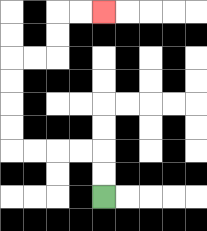{'start': '[4, 8]', 'end': '[4, 0]', 'path_directions': 'U,U,L,L,L,L,U,U,U,U,R,R,U,U,R,R', 'path_coordinates': '[[4, 8], [4, 7], [4, 6], [3, 6], [2, 6], [1, 6], [0, 6], [0, 5], [0, 4], [0, 3], [0, 2], [1, 2], [2, 2], [2, 1], [2, 0], [3, 0], [4, 0]]'}